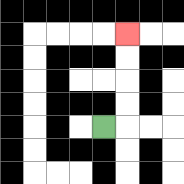{'start': '[4, 5]', 'end': '[5, 1]', 'path_directions': 'R,U,U,U,U', 'path_coordinates': '[[4, 5], [5, 5], [5, 4], [5, 3], [5, 2], [5, 1]]'}